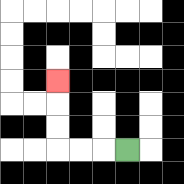{'start': '[5, 6]', 'end': '[2, 3]', 'path_directions': 'L,L,L,U,U,U', 'path_coordinates': '[[5, 6], [4, 6], [3, 6], [2, 6], [2, 5], [2, 4], [2, 3]]'}